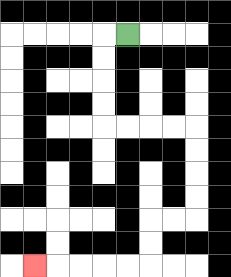{'start': '[5, 1]', 'end': '[1, 11]', 'path_directions': 'L,D,D,D,D,R,R,R,R,D,D,D,D,L,L,D,D,L,L,L,L,L', 'path_coordinates': '[[5, 1], [4, 1], [4, 2], [4, 3], [4, 4], [4, 5], [5, 5], [6, 5], [7, 5], [8, 5], [8, 6], [8, 7], [8, 8], [8, 9], [7, 9], [6, 9], [6, 10], [6, 11], [5, 11], [4, 11], [3, 11], [2, 11], [1, 11]]'}